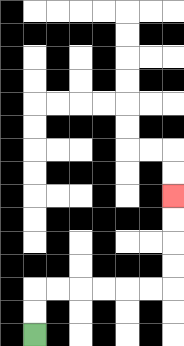{'start': '[1, 14]', 'end': '[7, 8]', 'path_directions': 'U,U,R,R,R,R,R,R,U,U,U,U', 'path_coordinates': '[[1, 14], [1, 13], [1, 12], [2, 12], [3, 12], [4, 12], [5, 12], [6, 12], [7, 12], [7, 11], [7, 10], [7, 9], [7, 8]]'}